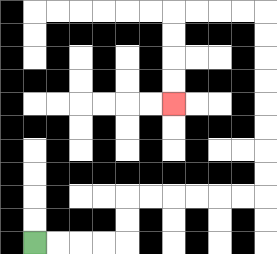{'start': '[1, 10]', 'end': '[7, 4]', 'path_directions': 'R,R,R,R,U,U,R,R,R,R,R,R,U,U,U,U,U,U,U,U,L,L,L,L,D,D,D,D', 'path_coordinates': '[[1, 10], [2, 10], [3, 10], [4, 10], [5, 10], [5, 9], [5, 8], [6, 8], [7, 8], [8, 8], [9, 8], [10, 8], [11, 8], [11, 7], [11, 6], [11, 5], [11, 4], [11, 3], [11, 2], [11, 1], [11, 0], [10, 0], [9, 0], [8, 0], [7, 0], [7, 1], [7, 2], [7, 3], [7, 4]]'}